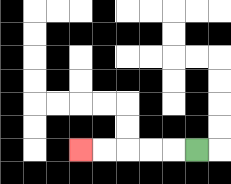{'start': '[8, 6]', 'end': '[3, 6]', 'path_directions': 'L,L,L,L,L', 'path_coordinates': '[[8, 6], [7, 6], [6, 6], [5, 6], [4, 6], [3, 6]]'}